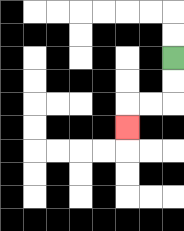{'start': '[7, 2]', 'end': '[5, 5]', 'path_directions': 'D,D,L,L,D', 'path_coordinates': '[[7, 2], [7, 3], [7, 4], [6, 4], [5, 4], [5, 5]]'}